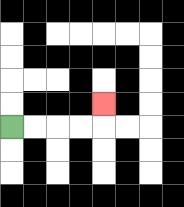{'start': '[0, 5]', 'end': '[4, 4]', 'path_directions': 'R,R,R,R,U', 'path_coordinates': '[[0, 5], [1, 5], [2, 5], [3, 5], [4, 5], [4, 4]]'}